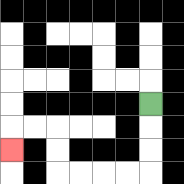{'start': '[6, 4]', 'end': '[0, 6]', 'path_directions': 'D,D,D,L,L,L,L,U,U,L,L,D', 'path_coordinates': '[[6, 4], [6, 5], [6, 6], [6, 7], [5, 7], [4, 7], [3, 7], [2, 7], [2, 6], [2, 5], [1, 5], [0, 5], [0, 6]]'}